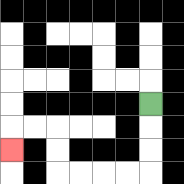{'start': '[6, 4]', 'end': '[0, 6]', 'path_directions': 'D,D,D,L,L,L,L,U,U,L,L,D', 'path_coordinates': '[[6, 4], [6, 5], [6, 6], [6, 7], [5, 7], [4, 7], [3, 7], [2, 7], [2, 6], [2, 5], [1, 5], [0, 5], [0, 6]]'}